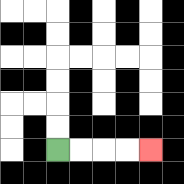{'start': '[2, 6]', 'end': '[6, 6]', 'path_directions': 'R,R,R,R', 'path_coordinates': '[[2, 6], [3, 6], [4, 6], [5, 6], [6, 6]]'}